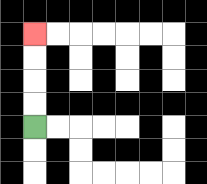{'start': '[1, 5]', 'end': '[1, 1]', 'path_directions': 'U,U,U,U', 'path_coordinates': '[[1, 5], [1, 4], [1, 3], [1, 2], [1, 1]]'}